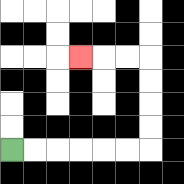{'start': '[0, 6]', 'end': '[3, 2]', 'path_directions': 'R,R,R,R,R,R,U,U,U,U,L,L,L', 'path_coordinates': '[[0, 6], [1, 6], [2, 6], [3, 6], [4, 6], [5, 6], [6, 6], [6, 5], [6, 4], [6, 3], [6, 2], [5, 2], [4, 2], [3, 2]]'}